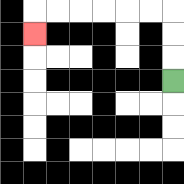{'start': '[7, 3]', 'end': '[1, 1]', 'path_directions': 'U,U,U,L,L,L,L,L,L,D', 'path_coordinates': '[[7, 3], [7, 2], [7, 1], [7, 0], [6, 0], [5, 0], [4, 0], [3, 0], [2, 0], [1, 0], [1, 1]]'}